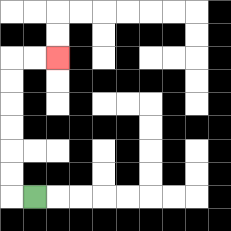{'start': '[1, 8]', 'end': '[2, 2]', 'path_directions': 'L,U,U,U,U,U,U,R,R', 'path_coordinates': '[[1, 8], [0, 8], [0, 7], [0, 6], [0, 5], [0, 4], [0, 3], [0, 2], [1, 2], [2, 2]]'}